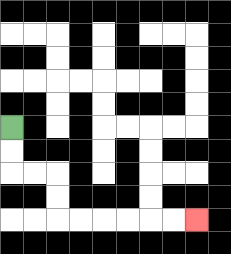{'start': '[0, 5]', 'end': '[8, 9]', 'path_directions': 'D,D,R,R,D,D,R,R,R,R,R,R', 'path_coordinates': '[[0, 5], [0, 6], [0, 7], [1, 7], [2, 7], [2, 8], [2, 9], [3, 9], [4, 9], [5, 9], [6, 9], [7, 9], [8, 9]]'}